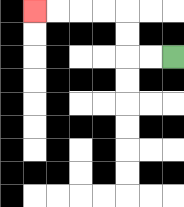{'start': '[7, 2]', 'end': '[1, 0]', 'path_directions': 'L,L,U,U,L,L,L,L', 'path_coordinates': '[[7, 2], [6, 2], [5, 2], [5, 1], [5, 0], [4, 0], [3, 0], [2, 0], [1, 0]]'}